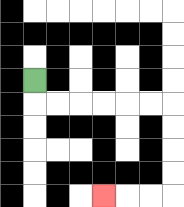{'start': '[1, 3]', 'end': '[4, 8]', 'path_directions': 'D,R,R,R,R,R,R,D,D,D,D,L,L,L', 'path_coordinates': '[[1, 3], [1, 4], [2, 4], [3, 4], [4, 4], [5, 4], [6, 4], [7, 4], [7, 5], [7, 6], [7, 7], [7, 8], [6, 8], [5, 8], [4, 8]]'}